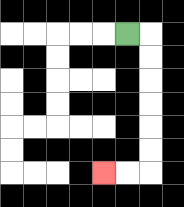{'start': '[5, 1]', 'end': '[4, 7]', 'path_directions': 'R,D,D,D,D,D,D,L,L', 'path_coordinates': '[[5, 1], [6, 1], [6, 2], [6, 3], [6, 4], [6, 5], [6, 6], [6, 7], [5, 7], [4, 7]]'}